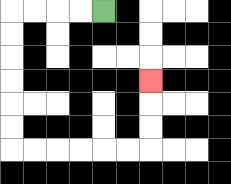{'start': '[4, 0]', 'end': '[6, 3]', 'path_directions': 'L,L,L,L,D,D,D,D,D,D,R,R,R,R,R,R,U,U,U', 'path_coordinates': '[[4, 0], [3, 0], [2, 0], [1, 0], [0, 0], [0, 1], [0, 2], [0, 3], [0, 4], [0, 5], [0, 6], [1, 6], [2, 6], [3, 6], [4, 6], [5, 6], [6, 6], [6, 5], [6, 4], [6, 3]]'}